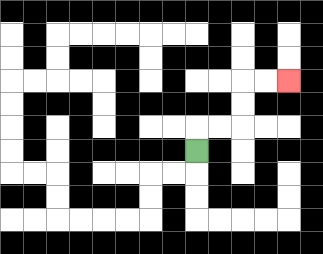{'start': '[8, 6]', 'end': '[12, 3]', 'path_directions': 'U,R,R,U,U,R,R', 'path_coordinates': '[[8, 6], [8, 5], [9, 5], [10, 5], [10, 4], [10, 3], [11, 3], [12, 3]]'}